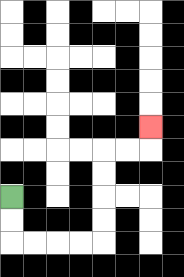{'start': '[0, 8]', 'end': '[6, 5]', 'path_directions': 'D,D,R,R,R,R,U,U,U,U,R,R,U', 'path_coordinates': '[[0, 8], [0, 9], [0, 10], [1, 10], [2, 10], [3, 10], [4, 10], [4, 9], [4, 8], [4, 7], [4, 6], [5, 6], [6, 6], [6, 5]]'}